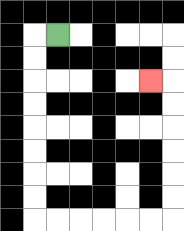{'start': '[2, 1]', 'end': '[6, 3]', 'path_directions': 'L,D,D,D,D,D,D,D,D,R,R,R,R,R,R,U,U,U,U,U,U,L', 'path_coordinates': '[[2, 1], [1, 1], [1, 2], [1, 3], [1, 4], [1, 5], [1, 6], [1, 7], [1, 8], [1, 9], [2, 9], [3, 9], [4, 9], [5, 9], [6, 9], [7, 9], [7, 8], [7, 7], [7, 6], [7, 5], [7, 4], [7, 3], [6, 3]]'}